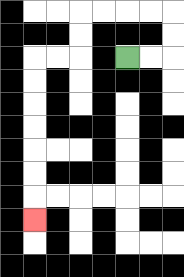{'start': '[5, 2]', 'end': '[1, 9]', 'path_directions': 'R,R,U,U,L,L,L,L,D,D,L,L,D,D,D,D,D,D,D', 'path_coordinates': '[[5, 2], [6, 2], [7, 2], [7, 1], [7, 0], [6, 0], [5, 0], [4, 0], [3, 0], [3, 1], [3, 2], [2, 2], [1, 2], [1, 3], [1, 4], [1, 5], [1, 6], [1, 7], [1, 8], [1, 9]]'}